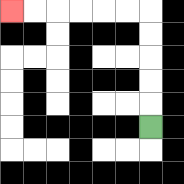{'start': '[6, 5]', 'end': '[0, 0]', 'path_directions': 'U,U,U,U,U,L,L,L,L,L,L', 'path_coordinates': '[[6, 5], [6, 4], [6, 3], [6, 2], [6, 1], [6, 0], [5, 0], [4, 0], [3, 0], [2, 0], [1, 0], [0, 0]]'}